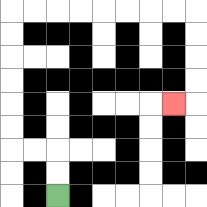{'start': '[2, 8]', 'end': '[7, 4]', 'path_directions': 'U,U,L,L,U,U,U,U,U,U,R,R,R,R,R,R,R,R,D,D,D,D,L', 'path_coordinates': '[[2, 8], [2, 7], [2, 6], [1, 6], [0, 6], [0, 5], [0, 4], [0, 3], [0, 2], [0, 1], [0, 0], [1, 0], [2, 0], [3, 0], [4, 0], [5, 0], [6, 0], [7, 0], [8, 0], [8, 1], [8, 2], [8, 3], [8, 4], [7, 4]]'}